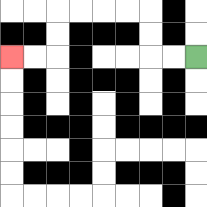{'start': '[8, 2]', 'end': '[0, 2]', 'path_directions': 'L,L,U,U,L,L,L,L,D,D,L,L', 'path_coordinates': '[[8, 2], [7, 2], [6, 2], [6, 1], [6, 0], [5, 0], [4, 0], [3, 0], [2, 0], [2, 1], [2, 2], [1, 2], [0, 2]]'}